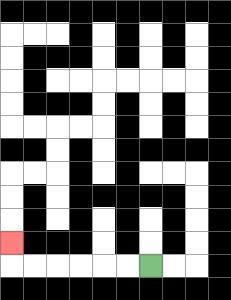{'start': '[6, 11]', 'end': '[0, 10]', 'path_directions': 'L,L,L,L,L,L,U', 'path_coordinates': '[[6, 11], [5, 11], [4, 11], [3, 11], [2, 11], [1, 11], [0, 11], [0, 10]]'}